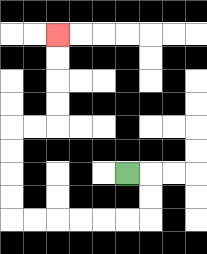{'start': '[5, 7]', 'end': '[2, 1]', 'path_directions': 'R,D,D,L,L,L,L,L,L,U,U,U,U,R,R,U,U,U,U', 'path_coordinates': '[[5, 7], [6, 7], [6, 8], [6, 9], [5, 9], [4, 9], [3, 9], [2, 9], [1, 9], [0, 9], [0, 8], [0, 7], [0, 6], [0, 5], [1, 5], [2, 5], [2, 4], [2, 3], [2, 2], [2, 1]]'}